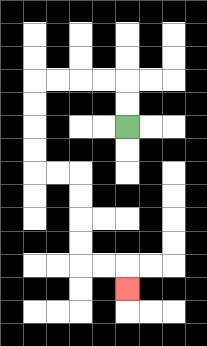{'start': '[5, 5]', 'end': '[5, 12]', 'path_directions': 'U,U,L,L,L,L,D,D,D,D,R,R,D,D,D,D,R,R,D', 'path_coordinates': '[[5, 5], [5, 4], [5, 3], [4, 3], [3, 3], [2, 3], [1, 3], [1, 4], [1, 5], [1, 6], [1, 7], [2, 7], [3, 7], [3, 8], [3, 9], [3, 10], [3, 11], [4, 11], [5, 11], [5, 12]]'}